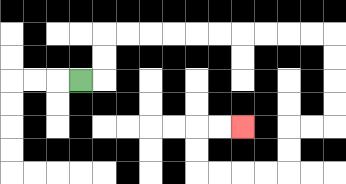{'start': '[3, 3]', 'end': '[10, 5]', 'path_directions': 'R,U,U,R,R,R,R,R,R,R,R,R,R,D,D,D,D,L,L,D,D,L,L,L,L,U,U,R,R', 'path_coordinates': '[[3, 3], [4, 3], [4, 2], [4, 1], [5, 1], [6, 1], [7, 1], [8, 1], [9, 1], [10, 1], [11, 1], [12, 1], [13, 1], [14, 1], [14, 2], [14, 3], [14, 4], [14, 5], [13, 5], [12, 5], [12, 6], [12, 7], [11, 7], [10, 7], [9, 7], [8, 7], [8, 6], [8, 5], [9, 5], [10, 5]]'}